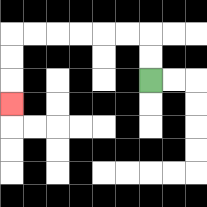{'start': '[6, 3]', 'end': '[0, 4]', 'path_directions': 'U,U,L,L,L,L,L,L,D,D,D', 'path_coordinates': '[[6, 3], [6, 2], [6, 1], [5, 1], [4, 1], [3, 1], [2, 1], [1, 1], [0, 1], [0, 2], [0, 3], [0, 4]]'}